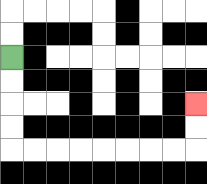{'start': '[0, 2]', 'end': '[8, 4]', 'path_directions': 'D,D,D,D,R,R,R,R,R,R,R,R,U,U', 'path_coordinates': '[[0, 2], [0, 3], [0, 4], [0, 5], [0, 6], [1, 6], [2, 6], [3, 6], [4, 6], [5, 6], [6, 6], [7, 6], [8, 6], [8, 5], [8, 4]]'}